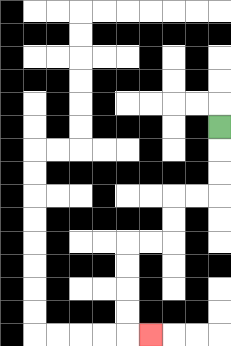{'start': '[9, 5]', 'end': '[6, 14]', 'path_directions': 'D,D,D,L,L,D,D,L,L,D,D,D,D,R', 'path_coordinates': '[[9, 5], [9, 6], [9, 7], [9, 8], [8, 8], [7, 8], [7, 9], [7, 10], [6, 10], [5, 10], [5, 11], [5, 12], [5, 13], [5, 14], [6, 14]]'}